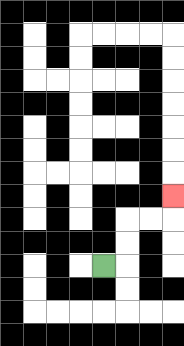{'start': '[4, 11]', 'end': '[7, 8]', 'path_directions': 'R,U,U,R,R,U', 'path_coordinates': '[[4, 11], [5, 11], [5, 10], [5, 9], [6, 9], [7, 9], [7, 8]]'}